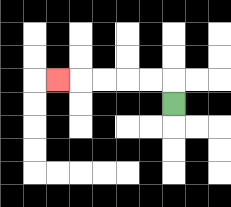{'start': '[7, 4]', 'end': '[2, 3]', 'path_directions': 'U,L,L,L,L,L', 'path_coordinates': '[[7, 4], [7, 3], [6, 3], [5, 3], [4, 3], [3, 3], [2, 3]]'}